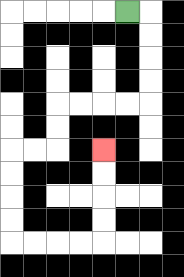{'start': '[5, 0]', 'end': '[4, 6]', 'path_directions': 'R,D,D,D,D,L,L,L,L,D,D,L,L,D,D,D,D,R,R,R,R,U,U,U,U', 'path_coordinates': '[[5, 0], [6, 0], [6, 1], [6, 2], [6, 3], [6, 4], [5, 4], [4, 4], [3, 4], [2, 4], [2, 5], [2, 6], [1, 6], [0, 6], [0, 7], [0, 8], [0, 9], [0, 10], [1, 10], [2, 10], [3, 10], [4, 10], [4, 9], [4, 8], [4, 7], [4, 6]]'}